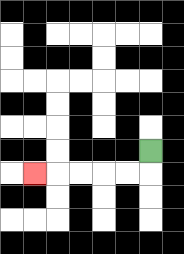{'start': '[6, 6]', 'end': '[1, 7]', 'path_directions': 'D,L,L,L,L,L', 'path_coordinates': '[[6, 6], [6, 7], [5, 7], [4, 7], [3, 7], [2, 7], [1, 7]]'}